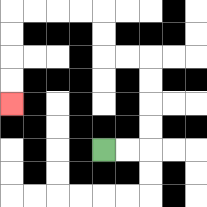{'start': '[4, 6]', 'end': '[0, 4]', 'path_directions': 'R,R,U,U,U,U,L,L,U,U,L,L,L,L,D,D,D,D', 'path_coordinates': '[[4, 6], [5, 6], [6, 6], [6, 5], [6, 4], [6, 3], [6, 2], [5, 2], [4, 2], [4, 1], [4, 0], [3, 0], [2, 0], [1, 0], [0, 0], [0, 1], [0, 2], [0, 3], [0, 4]]'}